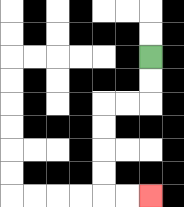{'start': '[6, 2]', 'end': '[6, 8]', 'path_directions': 'D,D,L,L,D,D,D,D,R,R', 'path_coordinates': '[[6, 2], [6, 3], [6, 4], [5, 4], [4, 4], [4, 5], [4, 6], [4, 7], [4, 8], [5, 8], [6, 8]]'}